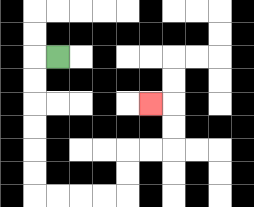{'start': '[2, 2]', 'end': '[6, 4]', 'path_directions': 'L,D,D,D,D,D,D,R,R,R,R,U,U,R,R,U,U,L', 'path_coordinates': '[[2, 2], [1, 2], [1, 3], [1, 4], [1, 5], [1, 6], [1, 7], [1, 8], [2, 8], [3, 8], [4, 8], [5, 8], [5, 7], [5, 6], [6, 6], [7, 6], [7, 5], [7, 4], [6, 4]]'}